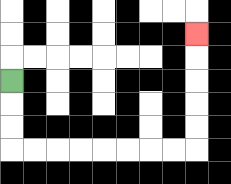{'start': '[0, 3]', 'end': '[8, 1]', 'path_directions': 'D,D,D,R,R,R,R,R,R,R,R,U,U,U,U,U', 'path_coordinates': '[[0, 3], [0, 4], [0, 5], [0, 6], [1, 6], [2, 6], [3, 6], [4, 6], [5, 6], [6, 6], [7, 6], [8, 6], [8, 5], [8, 4], [8, 3], [8, 2], [8, 1]]'}